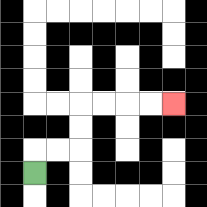{'start': '[1, 7]', 'end': '[7, 4]', 'path_directions': 'U,R,R,U,U,R,R,R,R', 'path_coordinates': '[[1, 7], [1, 6], [2, 6], [3, 6], [3, 5], [3, 4], [4, 4], [5, 4], [6, 4], [7, 4]]'}